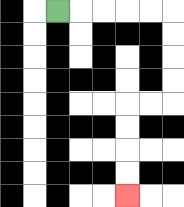{'start': '[2, 0]', 'end': '[5, 8]', 'path_directions': 'R,R,R,R,R,D,D,D,D,L,L,D,D,D,D', 'path_coordinates': '[[2, 0], [3, 0], [4, 0], [5, 0], [6, 0], [7, 0], [7, 1], [7, 2], [7, 3], [7, 4], [6, 4], [5, 4], [5, 5], [5, 6], [5, 7], [5, 8]]'}